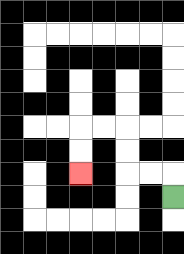{'start': '[7, 8]', 'end': '[3, 7]', 'path_directions': 'U,L,L,U,U,L,L,D,D', 'path_coordinates': '[[7, 8], [7, 7], [6, 7], [5, 7], [5, 6], [5, 5], [4, 5], [3, 5], [3, 6], [3, 7]]'}